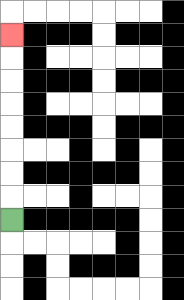{'start': '[0, 9]', 'end': '[0, 1]', 'path_directions': 'U,U,U,U,U,U,U,U', 'path_coordinates': '[[0, 9], [0, 8], [0, 7], [0, 6], [0, 5], [0, 4], [0, 3], [0, 2], [0, 1]]'}